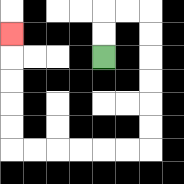{'start': '[4, 2]', 'end': '[0, 1]', 'path_directions': 'U,U,R,R,D,D,D,D,D,D,L,L,L,L,L,L,U,U,U,U,U', 'path_coordinates': '[[4, 2], [4, 1], [4, 0], [5, 0], [6, 0], [6, 1], [6, 2], [6, 3], [6, 4], [6, 5], [6, 6], [5, 6], [4, 6], [3, 6], [2, 6], [1, 6], [0, 6], [0, 5], [0, 4], [0, 3], [0, 2], [0, 1]]'}